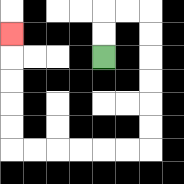{'start': '[4, 2]', 'end': '[0, 1]', 'path_directions': 'U,U,R,R,D,D,D,D,D,D,L,L,L,L,L,L,U,U,U,U,U', 'path_coordinates': '[[4, 2], [4, 1], [4, 0], [5, 0], [6, 0], [6, 1], [6, 2], [6, 3], [6, 4], [6, 5], [6, 6], [5, 6], [4, 6], [3, 6], [2, 6], [1, 6], [0, 6], [0, 5], [0, 4], [0, 3], [0, 2], [0, 1]]'}